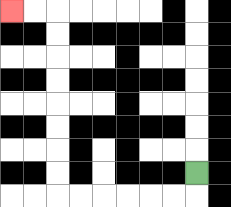{'start': '[8, 7]', 'end': '[0, 0]', 'path_directions': 'D,L,L,L,L,L,L,U,U,U,U,U,U,U,U,L,L', 'path_coordinates': '[[8, 7], [8, 8], [7, 8], [6, 8], [5, 8], [4, 8], [3, 8], [2, 8], [2, 7], [2, 6], [2, 5], [2, 4], [2, 3], [2, 2], [2, 1], [2, 0], [1, 0], [0, 0]]'}